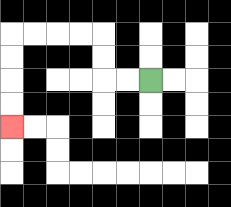{'start': '[6, 3]', 'end': '[0, 5]', 'path_directions': 'L,L,U,U,L,L,L,L,D,D,D,D', 'path_coordinates': '[[6, 3], [5, 3], [4, 3], [4, 2], [4, 1], [3, 1], [2, 1], [1, 1], [0, 1], [0, 2], [0, 3], [0, 4], [0, 5]]'}